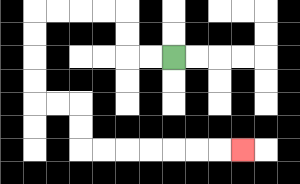{'start': '[7, 2]', 'end': '[10, 6]', 'path_directions': 'L,L,U,U,L,L,L,L,D,D,D,D,R,R,D,D,R,R,R,R,R,R,R', 'path_coordinates': '[[7, 2], [6, 2], [5, 2], [5, 1], [5, 0], [4, 0], [3, 0], [2, 0], [1, 0], [1, 1], [1, 2], [1, 3], [1, 4], [2, 4], [3, 4], [3, 5], [3, 6], [4, 6], [5, 6], [6, 6], [7, 6], [8, 6], [9, 6], [10, 6]]'}